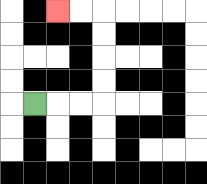{'start': '[1, 4]', 'end': '[2, 0]', 'path_directions': 'R,R,R,U,U,U,U,L,L', 'path_coordinates': '[[1, 4], [2, 4], [3, 4], [4, 4], [4, 3], [4, 2], [4, 1], [4, 0], [3, 0], [2, 0]]'}